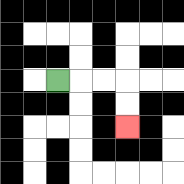{'start': '[2, 3]', 'end': '[5, 5]', 'path_directions': 'R,R,R,D,D', 'path_coordinates': '[[2, 3], [3, 3], [4, 3], [5, 3], [5, 4], [5, 5]]'}